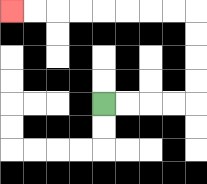{'start': '[4, 4]', 'end': '[0, 0]', 'path_directions': 'R,R,R,R,U,U,U,U,L,L,L,L,L,L,L,L', 'path_coordinates': '[[4, 4], [5, 4], [6, 4], [7, 4], [8, 4], [8, 3], [8, 2], [8, 1], [8, 0], [7, 0], [6, 0], [5, 0], [4, 0], [3, 0], [2, 0], [1, 0], [0, 0]]'}